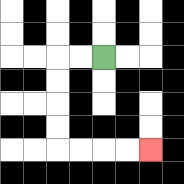{'start': '[4, 2]', 'end': '[6, 6]', 'path_directions': 'L,L,D,D,D,D,R,R,R,R', 'path_coordinates': '[[4, 2], [3, 2], [2, 2], [2, 3], [2, 4], [2, 5], [2, 6], [3, 6], [4, 6], [5, 6], [6, 6]]'}